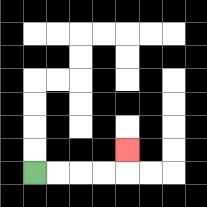{'start': '[1, 7]', 'end': '[5, 6]', 'path_directions': 'R,R,R,R,U', 'path_coordinates': '[[1, 7], [2, 7], [3, 7], [4, 7], [5, 7], [5, 6]]'}